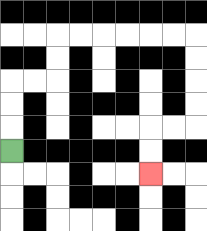{'start': '[0, 6]', 'end': '[6, 7]', 'path_directions': 'U,U,U,R,R,U,U,R,R,R,R,R,R,D,D,D,D,L,L,D,D', 'path_coordinates': '[[0, 6], [0, 5], [0, 4], [0, 3], [1, 3], [2, 3], [2, 2], [2, 1], [3, 1], [4, 1], [5, 1], [6, 1], [7, 1], [8, 1], [8, 2], [8, 3], [8, 4], [8, 5], [7, 5], [6, 5], [6, 6], [6, 7]]'}